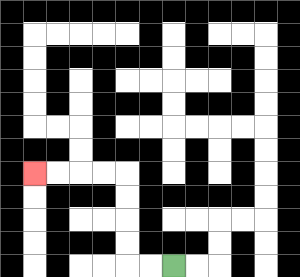{'start': '[7, 11]', 'end': '[1, 7]', 'path_directions': 'L,L,U,U,U,U,L,L,L,L', 'path_coordinates': '[[7, 11], [6, 11], [5, 11], [5, 10], [5, 9], [5, 8], [5, 7], [4, 7], [3, 7], [2, 7], [1, 7]]'}